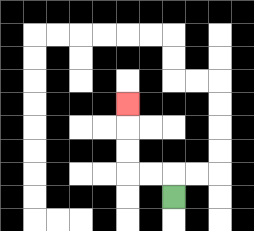{'start': '[7, 8]', 'end': '[5, 4]', 'path_directions': 'U,L,L,U,U,U', 'path_coordinates': '[[7, 8], [7, 7], [6, 7], [5, 7], [5, 6], [5, 5], [5, 4]]'}